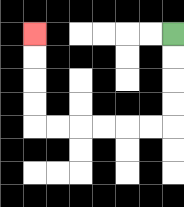{'start': '[7, 1]', 'end': '[1, 1]', 'path_directions': 'D,D,D,D,L,L,L,L,L,L,U,U,U,U', 'path_coordinates': '[[7, 1], [7, 2], [7, 3], [7, 4], [7, 5], [6, 5], [5, 5], [4, 5], [3, 5], [2, 5], [1, 5], [1, 4], [1, 3], [1, 2], [1, 1]]'}